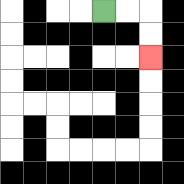{'start': '[4, 0]', 'end': '[6, 2]', 'path_directions': 'R,R,D,D', 'path_coordinates': '[[4, 0], [5, 0], [6, 0], [6, 1], [6, 2]]'}